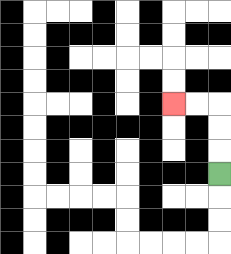{'start': '[9, 7]', 'end': '[7, 4]', 'path_directions': 'U,U,U,L,L', 'path_coordinates': '[[9, 7], [9, 6], [9, 5], [9, 4], [8, 4], [7, 4]]'}